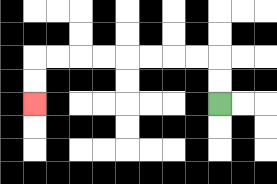{'start': '[9, 4]', 'end': '[1, 4]', 'path_directions': 'U,U,L,L,L,L,L,L,L,L,D,D', 'path_coordinates': '[[9, 4], [9, 3], [9, 2], [8, 2], [7, 2], [6, 2], [5, 2], [4, 2], [3, 2], [2, 2], [1, 2], [1, 3], [1, 4]]'}